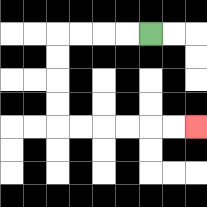{'start': '[6, 1]', 'end': '[8, 5]', 'path_directions': 'L,L,L,L,D,D,D,D,R,R,R,R,R,R', 'path_coordinates': '[[6, 1], [5, 1], [4, 1], [3, 1], [2, 1], [2, 2], [2, 3], [2, 4], [2, 5], [3, 5], [4, 5], [5, 5], [6, 5], [7, 5], [8, 5]]'}